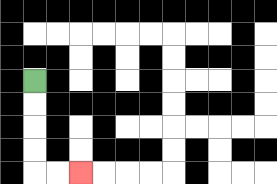{'start': '[1, 3]', 'end': '[3, 7]', 'path_directions': 'D,D,D,D,R,R', 'path_coordinates': '[[1, 3], [1, 4], [1, 5], [1, 6], [1, 7], [2, 7], [3, 7]]'}